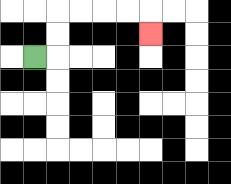{'start': '[1, 2]', 'end': '[6, 1]', 'path_directions': 'R,U,U,R,R,R,R,D', 'path_coordinates': '[[1, 2], [2, 2], [2, 1], [2, 0], [3, 0], [4, 0], [5, 0], [6, 0], [6, 1]]'}